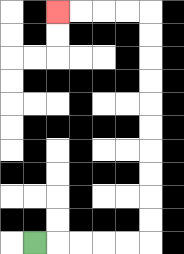{'start': '[1, 10]', 'end': '[2, 0]', 'path_directions': 'R,R,R,R,R,U,U,U,U,U,U,U,U,U,U,L,L,L,L', 'path_coordinates': '[[1, 10], [2, 10], [3, 10], [4, 10], [5, 10], [6, 10], [6, 9], [6, 8], [6, 7], [6, 6], [6, 5], [6, 4], [6, 3], [6, 2], [6, 1], [6, 0], [5, 0], [4, 0], [3, 0], [2, 0]]'}